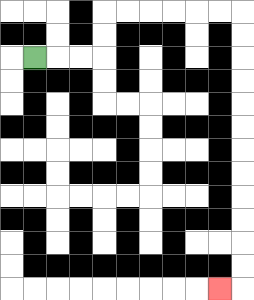{'start': '[1, 2]', 'end': '[9, 12]', 'path_directions': 'R,R,R,U,U,R,R,R,R,R,R,D,D,D,D,D,D,D,D,D,D,D,D,L', 'path_coordinates': '[[1, 2], [2, 2], [3, 2], [4, 2], [4, 1], [4, 0], [5, 0], [6, 0], [7, 0], [8, 0], [9, 0], [10, 0], [10, 1], [10, 2], [10, 3], [10, 4], [10, 5], [10, 6], [10, 7], [10, 8], [10, 9], [10, 10], [10, 11], [10, 12], [9, 12]]'}